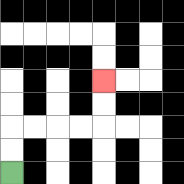{'start': '[0, 7]', 'end': '[4, 3]', 'path_directions': 'U,U,R,R,R,R,U,U', 'path_coordinates': '[[0, 7], [0, 6], [0, 5], [1, 5], [2, 5], [3, 5], [4, 5], [4, 4], [4, 3]]'}